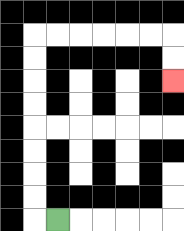{'start': '[2, 9]', 'end': '[7, 3]', 'path_directions': 'L,U,U,U,U,U,U,U,U,R,R,R,R,R,R,D,D', 'path_coordinates': '[[2, 9], [1, 9], [1, 8], [1, 7], [1, 6], [1, 5], [1, 4], [1, 3], [1, 2], [1, 1], [2, 1], [3, 1], [4, 1], [5, 1], [6, 1], [7, 1], [7, 2], [7, 3]]'}